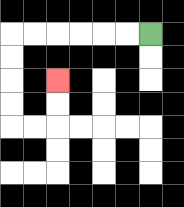{'start': '[6, 1]', 'end': '[2, 3]', 'path_directions': 'L,L,L,L,L,L,D,D,D,D,R,R,U,U', 'path_coordinates': '[[6, 1], [5, 1], [4, 1], [3, 1], [2, 1], [1, 1], [0, 1], [0, 2], [0, 3], [0, 4], [0, 5], [1, 5], [2, 5], [2, 4], [2, 3]]'}